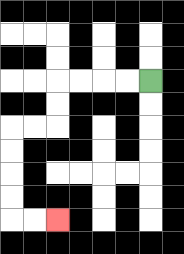{'start': '[6, 3]', 'end': '[2, 9]', 'path_directions': 'L,L,L,L,D,D,L,L,D,D,D,D,R,R', 'path_coordinates': '[[6, 3], [5, 3], [4, 3], [3, 3], [2, 3], [2, 4], [2, 5], [1, 5], [0, 5], [0, 6], [0, 7], [0, 8], [0, 9], [1, 9], [2, 9]]'}